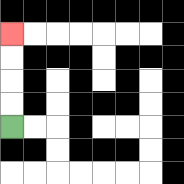{'start': '[0, 5]', 'end': '[0, 1]', 'path_directions': 'U,U,U,U', 'path_coordinates': '[[0, 5], [0, 4], [0, 3], [0, 2], [0, 1]]'}